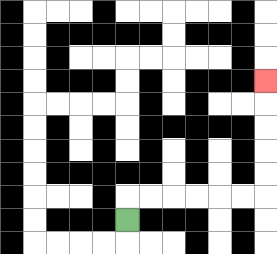{'start': '[5, 9]', 'end': '[11, 3]', 'path_directions': 'U,R,R,R,R,R,R,U,U,U,U,U', 'path_coordinates': '[[5, 9], [5, 8], [6, 8], [7, 8], [8, 8], [9, 8], [10, 8], [11, 8], [11, 7], [11, 6], [11, 5], [11, 4], [11, 3]]'}